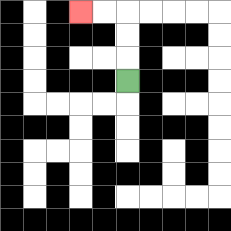{'start': '[5, 3]', 'end': '[3, 0]', 'path_directions': 'U,U,U,L,L', 'path_coordinates': '[[5, 3], [5, 2], [5, 1], [5, 0], [4, 0], [3, 0]]'}